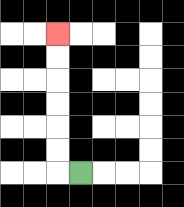{'start': '[3, 7]', 'end': '[2, 1]', 'path_directions': 'L,U,U,U,U,U,U', 'path_coordinates': '[[3, 7], [2, 7], [2, 6], [2, 5], [2, 4], [2, 3], [2, 2], [2, 1]]'}